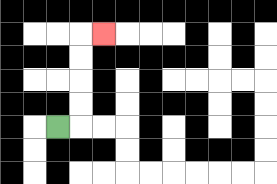{'start': '[2, 5]', 'end': '[4, 1]', 'path_directions': 'R,U,U,U,U,R', 'path_coordinates': '[[2, 5], [3, 5], [3, 4], [3, 3], [3, 2], [3, 1], [4, 1]]'}